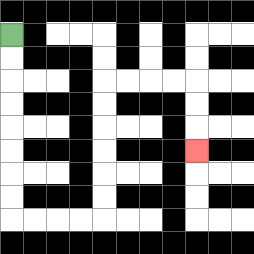{'start': '[0, 1]', 'end': '[8, 6]', 'path_directions': 'D,D,D,D,D,D,D,D,R,R,R,R,U,U,U,U,U,U,R,R,R,R,D,D,D', 'path_coordinates': '[[0, 1], [0, 2], [0, 3], [0, 4], [0, 5], [0, 6], [0, 7], [0, 8], [0, 9], [1, 9], [2, 9], [3, 9], [4, 9], [4, 8], [4, 7], [4, 6], [4, 5], [4, 4], [4, 3], [5, 3], [6, 3], [7, 3], [8, 3], [8, 4], [8, 5], [8, 6]]'}